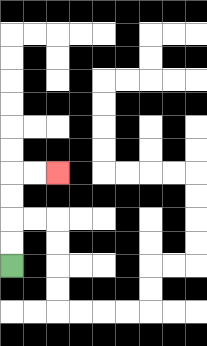{'start': '[0, 11]', 'end': '[2, 7]', 'path_directions': 'U,U,U,U,R,R', 'path_coordinates': '[[0, 11], [0, 10], [0, 9], [0, 8], [0, 7], [1, 7], [2, 7]]'}